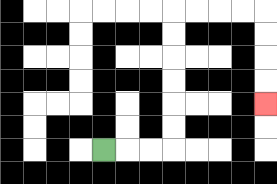{'start': '[4, 6]', 'end': '[11, 4]', 'path_directions': 'R,R,R,U,U,U,U,U,U,R,R,R,R,D,D,D,D', 'path_coordinates': '[[4, 6], [5, 6], [6, 6], [7, 6], [7, 5], [7, 4], [7, 3], [7, 2], [7, 1], [7, 0], [8, 0], [9, 0], [10, 0], [11, 0], [11, 1], [11, 2], [11, 3], [11, 4]]'}